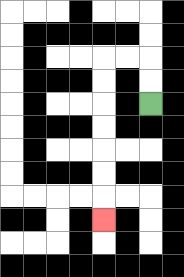{'start': '[6, 4]', 'end': '[4, 9]', 'path_directions': 'U,U,L,L,D,D,D,D,D,D,D', 'path_coordinates': '[[6, 4], [6, 3], [6, 2], [5, 2], [4, 2], [4, 3], [4, 4], [4, 5], [4, 6], [4, 7], [4, 8], [4, 9]]'}